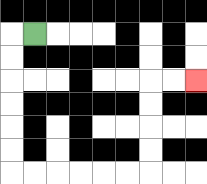{'start': '[1, 1]', 'end': '[8, 3]', 'path_directions': 'L,D,D,D,D,D,D,R,R,R,R,R,R,U,U,U,U,R,R', 'path_coordinates': '[[1, 1], [0, 1], [0, 2], [0, 3], [0, 4], [0, 5], [0, 6], [0, 7], [1, 7], [2, 7], [3, 7], [4, 7], [5, 7], [6, 7], [6, 6], [6, 5], [6, 4], [6, 3], [7, 3], [8, 3]]'}